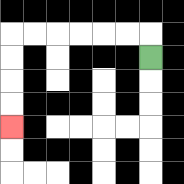{'start': '[6, 2]', 'end': '[0, 5]', 'path_directions': 'U,L,L,L,L,L,L,D,D,D,D', 'path_coordinates': '[[6, 2], [6, 1], [5, 1], [4, 1], [3, 1], [2, 1], [1, 1], [0, 1], [0, 2], [0, 3], [0, 4], [0, 5]]'}